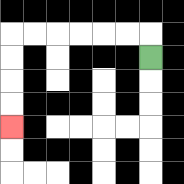{'start': '[6, 2]', 'end': '[0, 5]', 'path_directions': 'U,L,L,L,L,L,L,D,D,D,D', 'path_coordinates': '[[6, 2], [6, 1], [5, 1], [4, 1], [3, 1], [2, 1], [1, 1], [0, 1], [0, 2], [0, 3], [0, 4], [0, 5]]'}